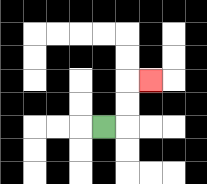{'start': '[4, 5]', 'end': '[6, 3]', 'path_directions': 'R,U,U,R', 'path_coordinates': '[[4, 5], [5, 5], [5, 4], [5, 3], [6, 3]]'}